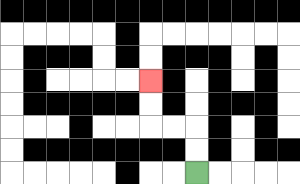{'start': '[8, 7]', 'end': '[6, 3]', 'path_directions': 'U,U,L,L,U,U', 'path_coordinates': '[[8, 7], [8, 6], [8, 5], [7, 5], [6, 5], [6, 4], [6, 3]]'}